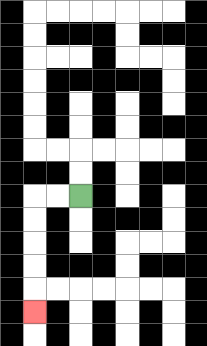{'start': '[3, 8]', 'end': '[1, 13]', 'path_directions': 'L,L,D,D,D,D,D', 'path_coordinates': '[[3, 8], [2, 8], [1, 8], [1, 9], [1, 10], [1, 11], [1, 12], [1, 13]]'}